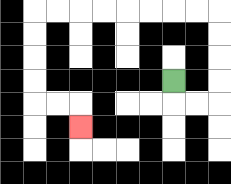{'start': '[7, 3]', 'end': '[3, 5]', 'path_directions': 'D,R,R,U,U,U,U,L,L,L,L,L,L,L,L,D,D,D,D,R,R,D', 'path_coordinates': '[[7, 3], [7, 4], [8, 4], [9, 4], [9, 3], [9, 2], [9, 1], [9, 0], [8, 0], [7, 0], [6, 0], [5, 0], [4, 0], [3, 0], [2, 0], [1, 0], [1, 1], [1, 2], [1, 3], [1, 4], [2, 4], [3, 4], [3, 5]]'}